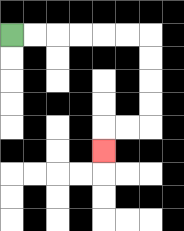{'start': '[0, 1]', 'end': '[4, 6]', 'path_directions': 'R,R,R,R,R,R,D,D,D,D,L,L,D', 'path_coordinates': '[[0, 1], [1, 1], [2, 1], [3, 1], [4, 1], [5, 1], [6, 1], [6, 2], [6, 3], [6, 4], [6, 5], [5, 5], [4, 5], [4, 6]]'}